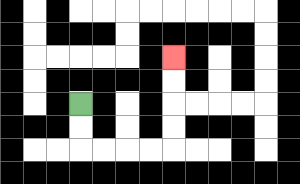{'start': '[3, 4]', 'end': '[7, 2]', 'path_directions': 'D,D,R,R,R,R,U,U,U,U', 'path_coordinates': '[[3, 4], [3, 5], [3, 6], [4, 6], [5, 6], [6, 6], [7, 6], [7, 5], [7, 4], [7, 3], [7, 2]]'}